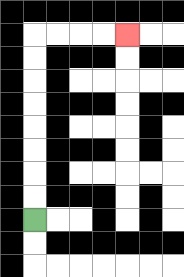{'start': '[1, 9]', 'end': '[5, 1]', 'path_directions': 'U,U,U,U,U,U,U,U,R,R,R,R', 'path_coordinates': '[[1, 9], [1, 8], [1, 7], [1, 6], [1, 5], [1, 4], [1, 3], [1, 2], [1, 1], [2, 1], [3, 1], [4, 1], [5, 1]]'}